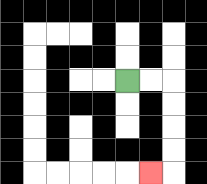{'start': '[5, 3]', 'end': '[6, 7]', 'path_directions': 'R,R,D,D,D,D,L', 'path_coordinates': '[[5, 3], [6, 3], [7, 3], [7, 4], [7, 5], [7, 6], [7, 7], [6, 7]]'}